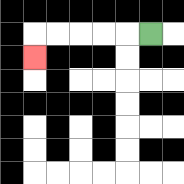{'start': '[6, 1]', 'end': '[1, 2]', 'path_directions': 'L,L,L,L,L,D', 'path_coordinates': '[[6, 1], [5, 1], [4, 1], [3, 1], [2, 1], [1, 1], [1, 2]]'}